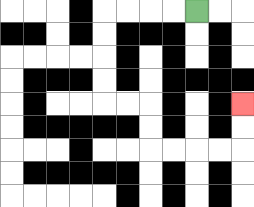{'start': '[8, 0]', 'end': '[10, 4]', 'path_directions': 'L,L,L,L,D,D,D,D,R,R,D,D,R,R,R,R,U,U', 'path_coordinates': '[[8, 0], [7, 0], [6, 0], [5, 0], [4, 0], [4, 1], [4, 2], [4, 3], [4, 4], [5, 4], [6, 4], [6, 5], [6, 6], [7, 6], [8, 6], [9, 6], [10, 6], [10, 5], [10, 4]]'}